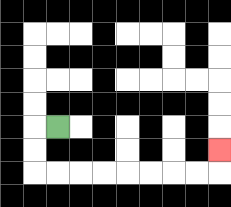{'start': '[2, 5]', 'end': '[9, 6]', 'path_directions': 'L,D,D,R,R,R,R,R,R,R,R,U', 'path_coordinates': '[[2, 5], [1, 5], [1, 6], [1, 7], [2, 7], [3, 7], [4, 7], [5, 7], [6, 7], [7, 7], [8, 7], [9, 7], [9, 6]]'}